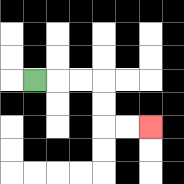{'start': '[1, 3]', 'end': '[6, 5]', 'path_directions': 'R,R,R,D,D,R,R', 'path_coordinates': '[[1, 3], [2, 3], [3, 3], [4, 3], [4, 4], [4, 5], [5, 5], [6, 5]]'}